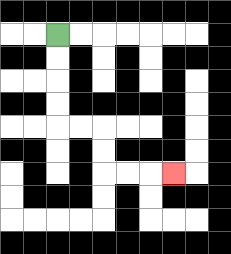{'start': '[2, 1]', 'end': '[7, 7]', 'path_directions': 'D,D,D,D,R,R,D,D,R,R,R', 'path_coordinates': '[[2, 1], [2, 2], [2, 3], [2, 4], [2, 5], [3, 5], [4, 5], [4, 6], [4, 7], [5, 7], [6, 7], [7, 7]]'}